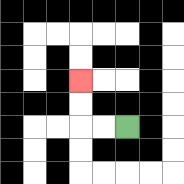{'start': '[5, 5]', 'end': '[3, 3]', 'path_directions': 'L,L,U,U', 'path_coordinates': '[[5, 5], [4, 5], [3, 5], [3, 4], [3, 3]]'}